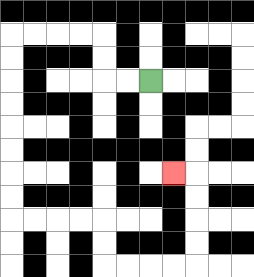{'start': '[6, 3]', 'end': '[7, 7]', 'path_directions': 'L,L,U,U,L,L,L,L,D,D,D,D,D,D,D,D,R,R,R,R,D,D,R,R,R,R,U,U,U,U,L', 'path_coordinates': '[[6, 3], [5, 3], [4, 3], [4, 2], [4, 1], [3, 1], [2, 1], [1, 1], [0, 1], [0, 2], [0, 3], [0, 4], [0, 5], [0, 6], [0, 7], [0, 8], [0, 9], [1, 9], [2, 9], [3, 9], [4, 9], [4, 10], [4, 11], [5, 11], [6, 11], [7, 11], [8, 11], [8, 10], [8, 9], [8, 8], [8, 7], [7, 7]]'}